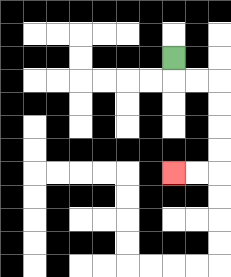{'start': '[7, 2]', 'end': '[7, 7]', 'path_directions': 'D,R,R,D,D,D,D,L,L', 'path_coordinates': '[[7, 2], [7, 3], [8, 3], [9, 3], [9, 4], [9, 5], [9, 6], [9, 7], [8, 7], [7, 7]]'}